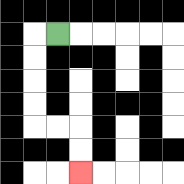{'start': '[2, 1]', 'end': '[3, 7]', 'path_directions': 'L,D,D,D,D,R,R,D,D', 'path_coordinates': '[[2, 1], [1, 1], [1, 2], [1, 3], [1, 4], [1, 5], [2, 5], [3, 5], [3, 6], [3, 7]]'}